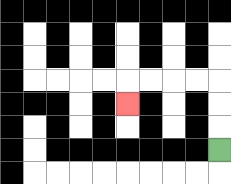{'start': '[9, 6]', 'end': '[5, 4]', 'path_directions': 'U,U,U,L,L,L,L,D', 'path_coordinates': '[[9, 6], [9, 5], [9, 4], [9, 3], [8, 3], [7, 3], [6, 3], [5, 3], [5, 4]]'}